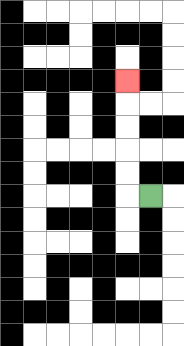{'start': '[6, 8]', 'end': '[5, 3]', 'path_directions': 'L,U,U,U,U,U', 'path_coordinates': '[[6, 8], [5, 8], [5, 7], [5, 6], [5, 5], [5, 4], [5, 3]]'}